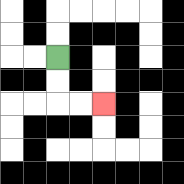{'start': '[2, 2]', 'end': '[4, 4]', 'path_directions': 'D,D,R,R', 'path_coordinates': '[[2, 2], [2, 3], [2, 4], [3, 4], [4, 4]]'}